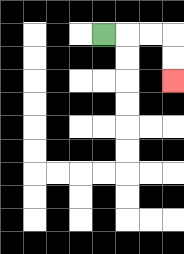{'start': '[4, 1]', 'end': '[7, 3]', 'path_directions': 'R,R,R,D,D', 'path_coordinates': '[[4, 1], [5, 1], [6, 1], [7, 1], [7, 2], [7, 3]]'}